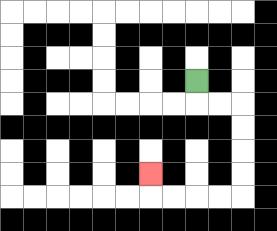{'start': '[8, 3]', 'end': '[6, 7]', 'path_directions': 'D,R,R,D,D,D,D,L,L,L,L,U', 'path_coordinates': '[[8, 3], [8, 4], [9, 4], [10, 4], [10, 5], [10, 6], [10, 7], [10, 8], [9, 8], [8, 8], [7, 8], [6, 8], [6, 7]]'}